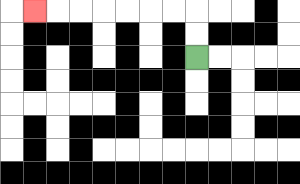{'start': '[8, 2]', 'end': '[1, 0]', 'path_directions': 'U,U,L,L,L,L,L,L,L', 'path_coordinates': '[[8, 2], [8, 1], [8, 0], [7, 0], [6, 0], [5, 0], [4, 0], [3, 0], [2, 0], [1, 0]]'}